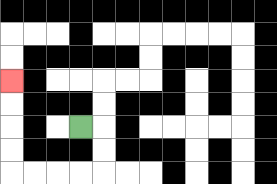{'start': '[3, 5]', 'end': '[0, 3]', 'path_directions': 'R,D,D,L,L,L,L,U,U,U,U', 'path_coordinates': '[[3, 5], [4, 5], [4, 6], [4, 7], [3, 7], [2, 7], [1, 7], [0, 7], [0, 6], [0, 5], [0, 4], [0, 3]]'}